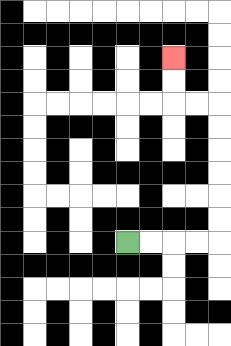{'start': '[5, 10]', 'end': '[7, 2]', 'path_directions': 'R,R,R,R,U,U,U,U,U,U,L,L,U,U', 'path_coordinates': '[[5, 10], [6, 10], [7, 10], [8, 10], [9, 10], [9, 9], [9, 8], [9, 7], [9, 6], [9, 5], [9, 4], [8, 4], [7, 4], [7, 3], [7, 2]]'}